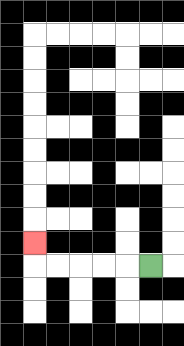{'start': '[6, 11]', 'end': '[1, 10]', 'path_directions': 'L,L,L,L,L,U', 'path_coordinates': '[[6, 11], [5, 11], [4, 11], [3, 11], [2, 11], [1, 11], [1, 10]]'}